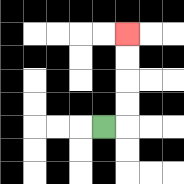{'start': '[4, 5]', 'end': '[5, 1]', 'path_directions': 'R,U,U,U,U', 'path_coordinates': '[[4, 5], [5, 5], [5, 4], [5, 3], [5, 2], [5, 1]]'}